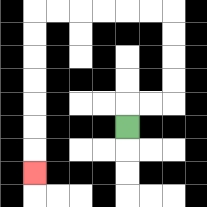{'start': '[5, 5]', 'end': '[1, 7]', 'path_directions': 'U,R,R,U,U,U,U,L,L,L,L,L,L,D,D,D,D,D,D,D', 'path_coordinates': '[[5, 5], [5, 4], [6, 4], [7, 4], [7, 3], [7, 2], [7, 1], [7, 0], [6, 0], [5, 0], [4, 0], [3, 0], [2, 0], [1, 0], [1, 1], [1, 2], [1, 3], [1, 4], [1, 5], [1, 6], [1, 7]]'}